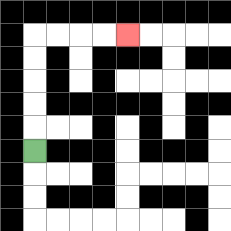{'start': '[1, 6]', 'end': '[5, 1]', 'path_directions': 'U,U,U,U,U,R,R,R,R', 'path_coordinates': '[[1, 6], [1, 5], [1, 4], [1, 3], [1, 2], [1, 1], [2, 1], [3, 1], [4, 1], [5, 1]]'}